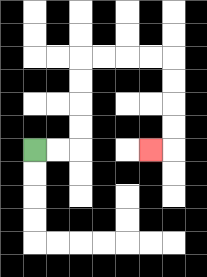{'start': '[1, 6]', 'end': '[6, 6]', 'path_directions': 'R,R,U,U,U,U,R,R,R,R,D,D,D,D,L', 'path_coordinates': '[[1, 6], [2, 6], [3, 6], [3, 5], [3, 4], [3, 3], [3, 2], [4, 2], [5, 2], [6, 2], [7, 2], [7, 3], [7, 4], [7, 5], [7, 6], [6, 6]]'}